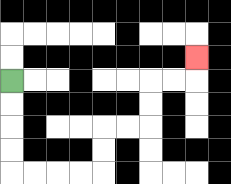{'start': '[0, 3]', 'end': '[8, 2]', 'path_directions': 'D,D,D,D,R,R,R,R,U,U,R,R,U,U,R,R,U', 'path_coordinates': '[[0, 3], [0, 4], [0, 5], [0, 6], [0, 7], [1, 7], [2, 7], [3, 7], [4, 7], [4, 6], [4, 5], [5, 5], [6, 5], [6, 4], [6, 3], [7, 3], [8, 3], [8, 2]]'}